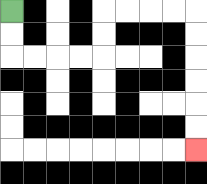{'start': '[0, 0]', 'end': '[8, 6]', 'path_directions': 'D,D,R,R,R,R,U,U,R,R,R,R,D,D,D,D,D,D', 'path_coordinates': '[[0, 0], [0, 1], [0, 2], [1, 2], [2, 2], [3, 2], [4, 2], [4, 1], [4, 0], [5, 0], [6, 0], [7, 0], [8, 0], [8, 1], [8, 2], [8, 3], [8, 4], [8, 5], [8, 6]]'}